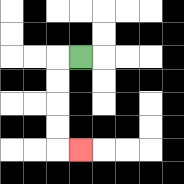{'start': '[3, 2]', 'end': '[3, 6]', 'path_directions': 'L,D,D,D,D,R', 'path_coordinates': '[[3, 2], [2, 2], [2, 3], [2, 4], [2, 5], [2, 6], [3, 6]]'}